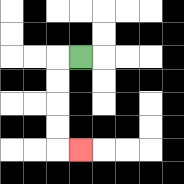{'start': '[3, 2]', 'end': '[3, 6]', 'path_directions': 'L,D,D,D,D,R', 'path_coordinates': '[[3, 2], [2, 2], [2, 3], [2, 4], [2, 5], [2, 6], [3, 6]]'}